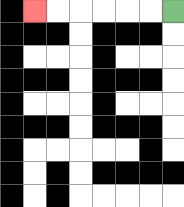{'start': '[7, 0]', 'end': '[1, 0]', 'path_directions': 'L,L,L,L,L,L', 'path_coordinates': '[[7, 0], [6, 0], [5, 0], [4, 0], [3, 0], [2, 0], [1, 0]]'}